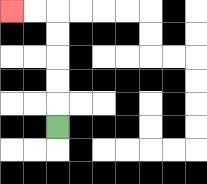{'start': '[2, 5]', 'end': '[0, 0]', 'path_directions': 'U,U,U,U,U,L,L', 'path_coordinates': '[[2, 5], [2, 4], [2, 3], [2, 2], [2, 1], [2, 0], [1, 0], [0, 0]]'}